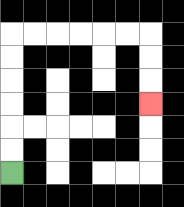{'start': '[0, 7]', 'end': '[6, 4]', 'path_directions': 'U,U,U,U,U,U,R,R,R,R,R,R,D,D,D', 'path_coordinates': '[[0, 7], [0, 6], [0, 5], [0, 4], [0, 3], [0, 2], [0, 1], [1, 1], [2, 1], [3, 1], [4, 1], [5, 1], [6, 1], [6, 2], [6, 3], [6, 4]]'}